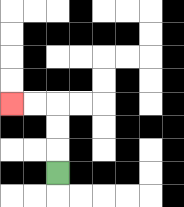{'start': '[2, 7]', 'end': '[0, 4]', 'path_directions': 'U,U,U,L,L', 'path_coordinates': '[[2, 7], [2, 6], [2, 5], [2, 4], [1, 4], [0, 4]]'}